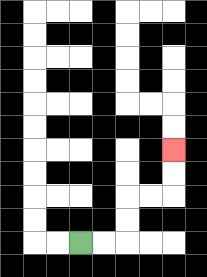{'start': '[3, 10]', 'end': '[7, 6]', 'path_directions': 'R,R,U,U,R,R,U,U', 'path_coordinates': '[[3, 10], [4, 10], [5, 10], [5, 9], [5, 8], [6, 8], [7, 8], [7, 7], [7, 6]]'}